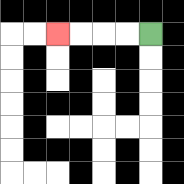{'start': '[6, 1]', 'end': '[2, 1]', 'path_directions': 'L,L,L,L', 'path_coordinates': '[[6, 1], [5, 1], [4, 1], [3, 1], [2, 1]]'}